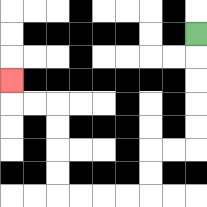{'start': '[8, 1]', 'end': '[0, 3]', 'path_directions': 'D,D,D,D,D,L,L,D,D,L,L,L,L,U,U,U,U,L,L,U', 'path_coordinates': '[[8, 1], [8, 2], [8, 3], [8, 4], [8, 5], [8, 6], [7, 6], [6, 6], [6, 7], [6, 8], [5, 8], [4, 8], [3, 8], [2, 8], [2, 7], [2, 6], [2, 5], [2, 4], [1, 4], [0, 4], [0, 3]]'}